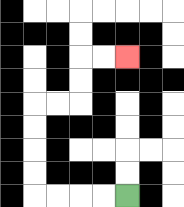{'start': '[5, 8]', 'end': '[5, 2]', 'path_directions': 'L,L,L,L,U,U,U,U,R,R,U,U,R,R', 'path_coordinates': '[[5, 8], [4, 8], [3, 8], [2, 8], [1, 8], [1, 7], [1, 6], [1, 5], [1, 4], [2, 4], [3, 4], [3, 3], [3, 2], [4, 2], [5, 2]]'}